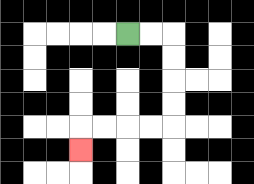{'start': '[5, 1]', 'end': '[3, 6]', 'path_directions': 'R,R,D,D,D,D,L,L,L,L,D', 'path_coordinates': '[[5, 1], [6, 1], [7, 1], [7, 2], [7, 3], [7, 4], [7, 5], [6, 5], [5, 5], [4, 5], [3, 5], [3, 6]]'}